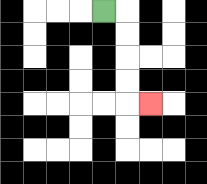{'start': '[4, 0]', 'end': '[6, 4]', 'path_directions': 'R,D,D,D,D,R', 'path_coordinates': '[[4, 0], [5, 0], [5, 1], [5, 2], [5, 3], [5, 4], [6, 4]]'}